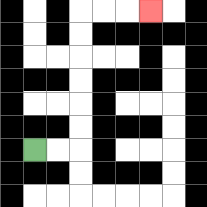{'start': '[1, 6]', 'end': '[6, 0]', 'path_directions': 'R,R,U,U,U,U,U,U,R,R,R', 'path_coordinates': '[[1, 6], [2, 6], [3, 6], [3, 5], [3, 4], [3, 3], [3, 2], [3, 1], [3, 0], [4, 0], [5, 0], [6, 0]]'}